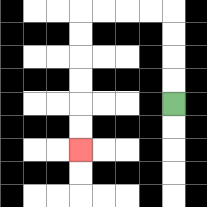{'start': '[7, 4]', 'end': '[3, 6]', 'path_directions': 'U,U,U,U,L,L,L,L,D,D,D,D,D,D', 'path_coordinates': '[[7, 4], [7, 3], [7, 2], [7, 1], [7, 0], [6, 0], [5, 0], [4, 0], [3, 0], [3, 1], [3, 2], [3, 3], [3, 4], [3, 5], [3, 6]]'}